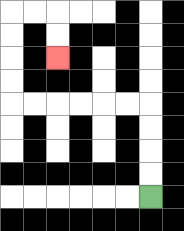{'start': '[6, 8]', 'end': '[2, 2]', 'path_directions': 'U,U,U,U,L,L,L,L,L,L,U,U,U,U,R,R,D,D', 'path_coordinates': '[[6, 8], [6, 7], [6, 6], [6, 5], [6, 4], [5, 4], [4, 4], [3, 4], [2, 4], [1, 4], [0, 4], [0, 3], [0, 2], [0, 1], [0, 0], [1, 0], [2, 0], [2, 1], [2, 2]]'}